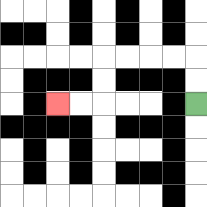{'start': '[8, 4]', 'end': '[2, 4]', 'path_directions': 'U,U,L,L,L,L,D,D,L,L', 'path_coordinates': '[[8, 4], [8, 3], [8, 2], [7, 2], [6, 2], [5, 2], [4, 2], [4, 3], [4, 4], [3, 4], [2, 4]]'}